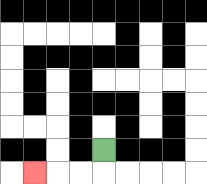{'start': '[4, 6]', 'end': '[1, 7]', 'path_directions': 'D,L,L,L', 'path_coordinates': '[[4, 6], [4, 7], [3, 7], [2, 7], [1, 7]]'}